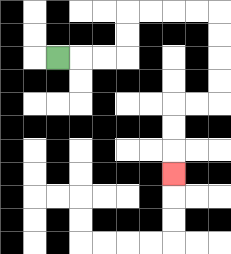{'start': '[2, 2]', 'end': '[7, 7]', 'path_directions': 'R,R,R,U,U,R,R,R,R,D,D,D,D,L,L,D,D,D', 'path_coordinates': '[[2, 2], [3, 2], [4, 2], [5, 2], [5, 1], [5, 0], [6, 0], [7, 0], [8, 0], [9, 0], [9, 1], [9, 2], [9, 3], [9, 4], [8, 4], [7, 4], [7, 5], [7, 6], [7, 7]]'}